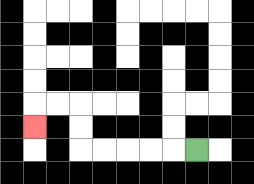{'start': '[8, 6]', 'end': '[1, 5]', 'path_directions': 'L,L,L,L,L,U,U,L,L,D', 'path_coordinates': '[[8, 6], [7, 6], [6, 6], [5, 6], [4, 6], [3, 6], [3, 5], [3, 4], [2, 4], [1, 4], [1, 5]]'}